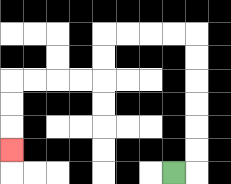{'start': '[7, 7]', 'end': '[0, 6]', 'path_directions': 'R,U,U,U,U,U,U,L,L,L,L,D,D,L,L,L,L,D,D,D', 'path_coordinates': '[[7, 7], [8, 7], [8, 6], [8, 5], [8, 4], [8, 3], [8, 2], [8, 1], [7, 1], [6, 1], [5, 1], [4, 1], [4, 2], [4, 3], [3, 3], [2, 3], [1, 3], [0, 3], [0, 4], [0, 5], [0, 6]]'}